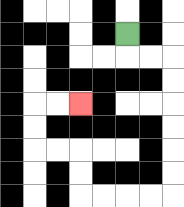{'start': '[5, 1]', 'end': '[3, 4]', 'path_directions': 'D,R,R,D,D,D,D,D,D,L,L,L,L,U,U,L,L,U,U,R,R', 'path_coordinates': '[[5, 1], [5, 2], [6, 2], [7, 2], [7, 3], [7, 4], [7, 5], [7, 6], [7, 7], [7, 8], [6, 8], [5, 8], [4, 8], [3, 8], [3, 7], [3, 6], [2, 6], [1, 6], [1, 5], [1, 4], [2, 4], [3, 4]]'}